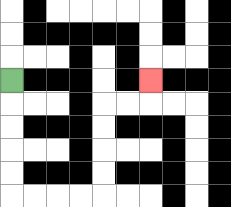{'start': '[0, 3]', 'end': '[6, 3]', 'path_directions': 'D,D,D,D,D,R,R,R,R,U,U,U,U,R,R,U', 'path_coordinates': '[[0, 3], [0, 4], [0, 5], [0, 6], [0, 7], [0, 8], [1, 8], [2, 8], [3, 8], [4, 8], [4, 7], [4, 6], [4, 5], [4, 4], [5, 4], [6, 4], [6, 3]]'}